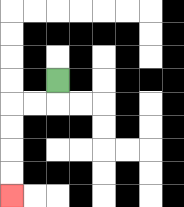{'start': '[2, 3]', 'end': '[0, 8]', 'path_directions': 'D,L,L,D,D,D,D', 'path_coordinates': '[[2, 3], [2, 4], [1, 4], [0, 4], [0, 5], [0, 6], [0, 7], [0, 8]]'}